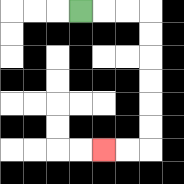{'start': '[3, 0]', 'end': '[4, 6]', 'path_directions': 'R,R,R,D,D,D,D,D,D,L,L', 'path_coordinates': '[[3, 0], [4, 0], [5, 0], [6, 0], [6, 1], [6, 2], [6, 3], [6, 4], [6, 5], [6, 6], [5, 6], [4, 6]]'}